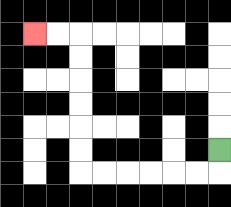{'start': '[9, 6]', 'end': '[1, 1]', 'path_directions': 'D,L,L,L,L,L,L,U,U,U,U,U,U,L,L', 'path_coordinates': '[[9, 6], [9, 7], [8, 7], [7, 7], [6, 7], [5, 7], [4, 7], [3, 7], [3, 6], [3, 5], [3, 4], [3, 3], [3, 2], [3, 1], [2, 1], [1, 1]]'}